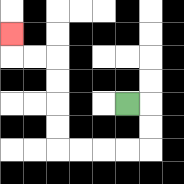{'start': '[5, 4]', 'end': '[0, 1]', 'path_directions': 'R,D,D,L,L,L,L,U,U,U,U,L,L,U', 'path_coordinates': '[[5, 4], [6, 4], [6, 5], [6, 6], [5, 6], [4, 6], [3, 6], [2, 6], [2, 5], [2, 4], [2, 3], [2, 2], [1, 2], [0, 2], [0, 1]]'}